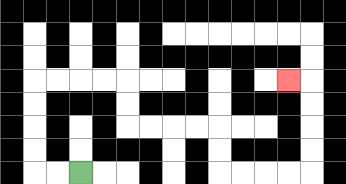{'start': '[3, 7]', 'end': '[12, 3]', 'path_directions': 'L,L,U,U,U,U,R,R,R,R,D,D,R,R,R,R,D,D,R,R,R,R,U,U,U,U,L', 'path_coordinates': '[[3, 7], [2, 7], [1, 7], [1, 6], [1, 5], [1, 4], [1, 3], [2, 3], [3, 3], [4, 3], [5, 3], [5, 4], [5, 5], [6, 5], [7, 5], [8, 5], [9, 5], [9, 6], [9, 7], [10, 7], [11, 7], [12, 7], [13, 7], [13, 6], [13, 5], [13, 4], [13, 3], [12, 3]]'}